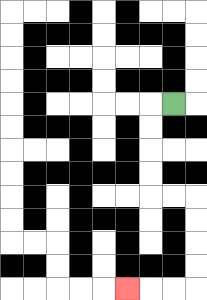{'start': '[7, 4]', 'end': '[5, 12]', 'path_directions': 'L,D,D,D,D,R,R,D,D,D,D,L,L,L', 'path_coordinates': '[[7, 4], [6, 4], [6, 5], [6, 6], [6, 7], [6, 8], [7, 8], [8, 8], [8, 9], [8, 10], [8, 11], [8, 12], [7, 12], [6, 12], [5, 12]]'}